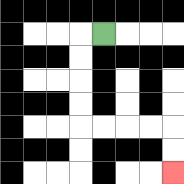{'start': '[4, 1]', 'end': '[7, 7]', 'path_directions': 'L,D,D,D,D,R,R,R,R,D,D', 'path_coordinates': '[[4, 1], [3, 1], [3, 2], [3, 3], [3, 4], [3, 5], [4, 5], [5, 5], [6, 5], [7, 5], [7, 6], [7, 7]]'}